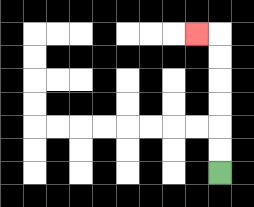{'start': '[9, 7]', 'end': '[8, 1]', 'path_directions': 'U,U,U,U,U,U,L', 'path_coordinates': '[[9, 7], [9, 6], [9, 5], [9, 4], [9, 3], [9, 2], [9, 1], [8, 1]]'}